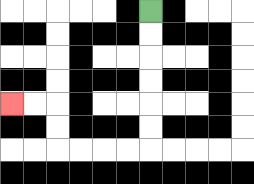{'start': '[6, 0]', 'end': '[0, 4]', 'path_directions': 'D,D,D,D,D,D,L,L,L,L,U,U,L,L', 'path_coordinates': '[[6, 0], [6, 1], [6, 2], [6, 3], [6, 4], [6, 5], [6, 6], [5, 6], [4, 6], [3, 6], [2, 6], [2, 5], [2, 4], [1, 4], [0, 4]]'}